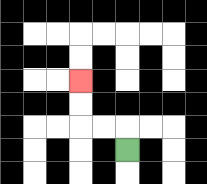{'start': '[5, 6]', 'end': '[3, 3]', 'path_directions': 'U,L,L,U,U', 'path_coordinates': '[[5, 6], [5, 5], [4, 5], [3, 5], [3, 4], [3, 3]]'}